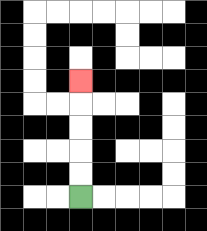{'start': '[3, 8]', 'end': '[3, 3]', 'path_directions': 'U,U,U,U,U', 'path_coordinates': '[[3, 8], [3, 7], [3, 6], [3, 5], [3, 4], [3, 3]]'}